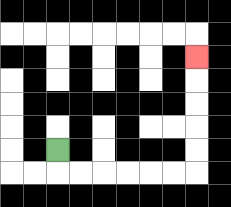{'start': '[2, 6]', 'end': '[8, 2]', 'path_directions': 'D,R,R,R,R,R,R,U,U,U,U,U', 'path_coordinates': '[[2, 6], [2, 7], [3, 7], [4, 7], [5, 7], [6, 7], [7, 7], [8, 7], [8, 6], [8, 5], [8, 4], [8, 3], [8, 2]]'}